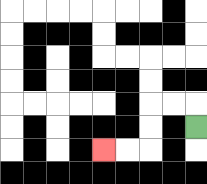{'start': '[8, 5]', 'end': '[4, 6]', 'path_directions': 'U,L,L,D,D,L,L', 'path_coordinates': '[[8, 5], [8, 4], [7, 4], [6, 4], [6, 5], [6, 6], [5, 6], [4, 6]]'}